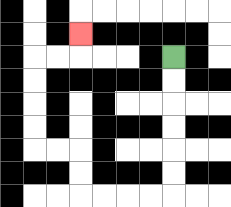{'start': '[7, 2]', 'end': '[3, 1]', 'path_directions': 'D,D,D,D,D,D,L,L,L,L,U,U,L,L,U,U,U,U,R,R,U', 'path_coordinates': '[[7, 2], [7, 3], [7, 4], [7, 5], [7, 6], [7, 7], [7, 8], [6, 8], [5, 8], [4, 8], [3, 8], [3, 7], [3, 6], [2, 6], [1, 6], [1, 5], [1, 4], [1, 3], [1, 2], [2, 2], [3, 2], [3, 1]]'}